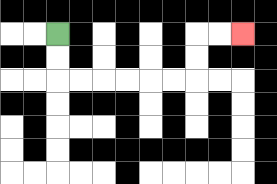{'start': '[2, 1]', 'end': '[10, 1]', 'path_directions': 'D,D,R,R,R,R,R,R,U,U,R,R', 'path_coordinates': '[[2, 1], [2, 2], [2, 3], [3, 3], [4, 3], [5, 3], [6, 3], [7, 3], [8, 3], [8, 2], [8, 1], [9, 1], [10, 1]]'}